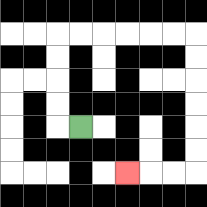{'start': '[3, 5]', 'end': '[5, 7]', 'path_directions': 'L,U,U,U,U,R,R,R,R,R,R,D,D,D,D,D,D,L,L,L', 'path_coordinates': '[[3, 5], [2, 5], [2, 4], [2, 3], [2, 2], [2, 1], [3, 1], [4, 1], [5, 1], [6, 1], [7, 1], [8, 1], [8, 2], [8, 3], [8, 4], [8, 5], [8, 6], [8, 7], [7, 7], [6, 7], [5, 7]]'}